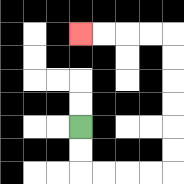{'start': '[3, 5]', 'end': '[3, 1]', 'path_directions': 'D,D,R,R,R,R,U,U,U,U,U,U,L,L,L,L', 'path_coordinates': '[[3, 5], [3, 6], [3, 7], [4, 7], [5, 7], [6, 7], [7, 7], [7, 6], [7, 5], [7, 4], [7, 3], [7, 2], [7, 1], [6, 1], [5, 1], [4, 1], [3, 1]]'}